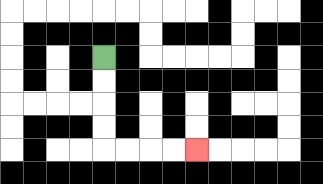{'start': '[4, 2]', 'end': '[8, 6]', 'path_directions': 'D,D,D,D,R,R,R,R', 'path_coordinates': '[[4, 2], [4, 3], [4, 4], [4, 5], [4, 6], [5, 6], [6, 6], [7, 6], [8, 6]]'}